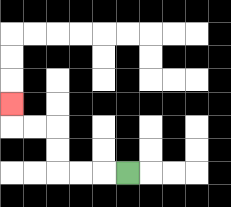{'start': '[5, 7]', 'end': '[0, 4]', 'path_directions': 'L,L,L,U,U,L,L,U', 'path_coordinates': '[[5, 7], [4, 7], [3, 7], [2, 7], [2, 6], [2, 5], [1, 5], [0, 5], [0, 4]]'}